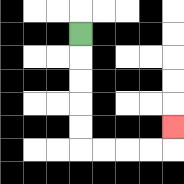{'start': '[3, 1]', 'end': '[7, 5]', 'path_directions': 'D,D,D,D,D,R,R,R,R,U', 'path_coordinates': '[[3, 1], [3, 2], [3, 3], [3, 4], [3, 5], [3, 6], [4, 6], [5, 6], [6, 6], [7, 6], [7, 5]]'}